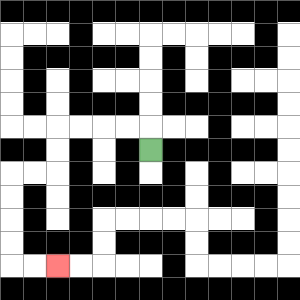{'start': '[6, 6]', 'end': '[2, 11]', 'path_directions': 'U,L,L,L,L,D,D,L,L,D,D,D,D,R,R', 'path_coordinates': '[[6, 6], [6, 5], [5, 5], [4, 5], [3, 5], [2, 5], [2, 6], [2, 7], [1, 7], [0, 7], [0, 8], [0, 9], [0, 10], [0, 11], [1, 11], [2, 11]]'}